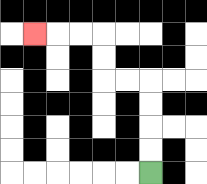{'start': '[6, 7]', 'end': '[1, 1]', 'path_directions': 'U,U,U,U,L,L,U,U,L,L,L', 'path_coordinates': '[[6, 7], [6, 6], [6, 5], [6, 4], [6, 3], [5, 3], [4, 3], [4, 2], [4, 1], [3, 1], [2, 1], [1, 1]]'}